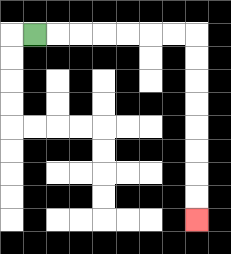{'start': '[1, 1]', 'end': '[8, 9]', 'path_directions': 'R,R,R,R,R,R,R,D,D,D,D,D,D,D,D', 'path_coordinates': '[[1, 1], [2, 1], [3, 1], [4, 1], [5, 1], [6, 1], [7, 1], [8, 1], [8, 2], [8, 3], [8, 4], [8, 5], [8, 6], [8, 7], [8, 8], [8, 9]]'}